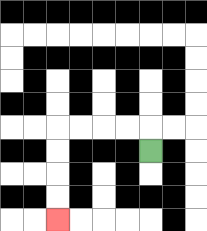{'start': '[6, 6]', 'end': '[2, 9]', 'path_directions': 'U,L,L,L,L,D,D,D,D', 'path_coordinates': '[[6, 6], [6, 5], [5, 5], [4, 5], [3, 5], [2, 5], [2, 6], [2, 7], [2, 8], [2, 9]]'}